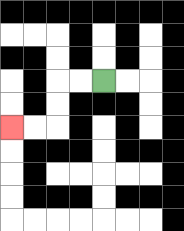{'start': '[4, 3]', 'end': '[0, 5]', 'path_directions': 'L,L,D,D,L,L', 'path_coordinates': '[[4, 3], [3, 3], [2, 3], [2, 4], [2, 5], [1, 5], [0, 5]]'}